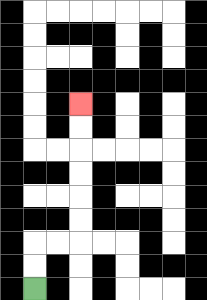{'start': '[1, 12]', 'end': '[3, 4]', 'path_directions': 'U,U,R,R,U,U,U,U,U,U', 'path_coordinates': '[[1, 12], [1, 11], [1, 10], [2, 10], [3, 10], [3, 9], [3, 8], [3, 7], [3, 6], [3, 5], [3, 4]]'}